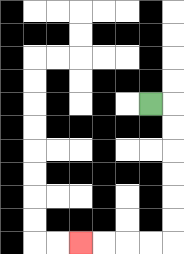{'start': '[6, 4]', 'end': '[3, 10]', 'path_directions': 'R,D,D,D,D,D,D,L,L,L,L', 'path_coordinates': '[[6, 4], [7, 4], [7, 5], [7, 6], [7, 7], [7, 8], [7, 9], [7, 10], [6, 10], [5, 10], [4, 10], [3, 10]]'}